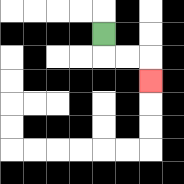{'start': '[4, 1]', 'end': '[6, 3]', 'path_directions': 'D,R,R,D', 'path_coordinates': '[[4, 1], [4, 2], [5, 2], [6, 2], [6, 3]]'}